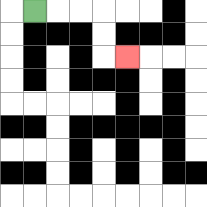{'start': '[1, 0]', 'end': '[5, 2]', 'path_directions': 'R,R,R,D,D,R', 'path_coordinates': '[[1, 0], [2, 0], [3, 0], [4, 0], [4, 1], [4, 2], [5, 2]]'}